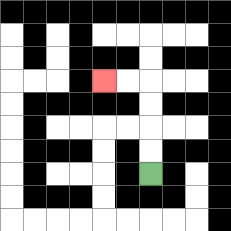{'start': '[6, 7]', 'end': '[4, 3]', 'path_directions': 'U,U,U,U,L,L', 'path_coordinates': '[[6, 7], [6, 6], [6, 5], [6, 4], [6, 3], [5, 3], [4, 3]]'}